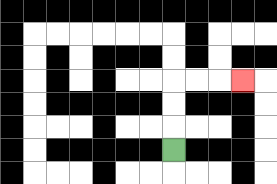{'start': '[7, 6]', 'end': '[10, 3]', 'path_directions': 'U,U,U,R,R,R', 'path_coordinates': '[[7, 6], [7, 5], [7, 4], [7, 3], [8, 3], [9, 3], [10, 3]]'}